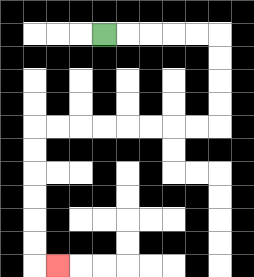{'start': '[4, 1]', 'end': '[2, 11]', 'path_directions': 'R,R,R,R,R,D,D,D,D,L,L,L,L,L,L,L,L,D,D,D,D,D,D,R', 'path_coordinates': '[[4, 1], [5, 1], [6, 1], [7, 1], [8, 1], [9, 1], [9, 2], [9, 3], [9, 4], [9, 5], [8, 5], [7, 5], [6, 5], [5, 5], [4, 5], [3, 5], [2, 5], [1, 5], [1, 6], [1, 7], [1, 8], [1, 9], [1, 10], [1, 11], [2, 11]]'}